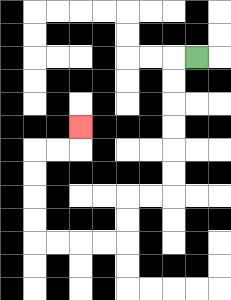{'start': '[8, 2]', 'end': '[3, 5]', 'path_directions': 'L,D,D,D,D,D,D,L,L,D,D,L,L,L,L,U,U,U,U,R,R,U', 'path_coordinates': '[[8, 2], [7, 2], [7, 3], [7, 4], [7, 5], [7, 6], [7, 7], [7, 8], [6, 8], [5, 8], [5, 9], [5, 10], [4, 10], [3, 10], [2, 10], [1, 10], [1, 9], [1, 8], [1, 7], [1, 6], [2, 6], [3, 6], [3, 5]]'}